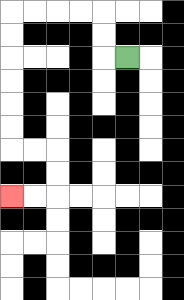{'start': '[5, 2]', 'end': '[0, 8]', 'path_directions': 'L,U,U,L,L,L,L,D,D,D,D,D,D,R,R,D,D,L,L', 'path_coordinates': '[[5, 2], [4, 2], [4, 1], [4, 0], [3, 0], [2, 0], [1, 0], [0, 0], [0, 1], [0, 2], [0, 3], [0, 4], [0, 5], [0, 6], [1, 6], [2, 6], [2, 7], [2, 8], [1, 8], [0, 8]]'}